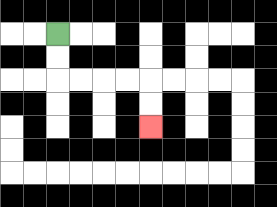{'start': '[2, 1]', 'end': '[6, 5]', 'path_directions': 'D,D,R,R,R,R,D,D', 'path_coordinates': '[[2, 1], [2, 2], [2, 3], [3, 3], [4, 3], [5, 3], [6, 3], [6, 4], [6, 5]]'}